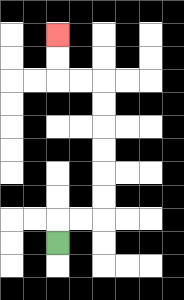{'start': '[2, 10]', 'end': '[2, 1]', 'path_directions': 'U,R,R,U,U,U,U,U,U,L,L,U,U', 'path_coordinates': '[[2, 10], [2, 9], [3, 9], [4, 9], [4, 8], [4, 7], [4, 6], [4, 5], [4, 4], [4, 3], [3, 3], [2, 3], [2, 2], [2, 1]]'}